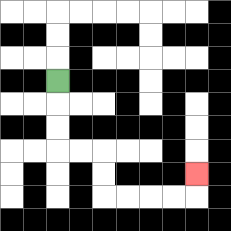{'start': '[2, 3]', 'end': '[8, 7]', 'path_directions': 'D,D,D,R,R,D,D,R,R,R,R,U', 'path_coordinates': '[[2, 3], [2, 4], [2, 5], [2, 6], [3, 6], [4, 6], [4, 7], [4, 8], [5, 8], [6, 8], [7, 8], [8, 8], [8, 7]]'}